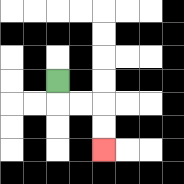{'start': '[2, 3]', 'end': '[4, 6]', 'path_directions': 'D,R,R,D,D', 'path_coordinates': '[[2, 3], [2, 4], [3, 4], [4, 4], [4, 5], [4, 6]]'}